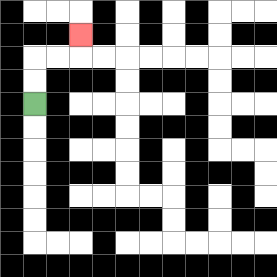{'start': '[1, 4]', 'end': '[3, 1]', 'path_directions': 'U,U,R,R,U', 'path_coordinates': '[[1, 4], [1, 3], [1, 2], [2, 2], [3, 2], [3, 1]]'}